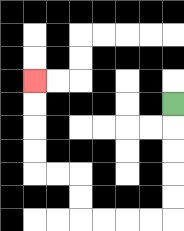{'start': '[7, 4]', 'end': '[1, 3]', 'path_directions': 'D,D,D,D,D,L,L,L,L,U,U,L,L,U,U,U,U', 'path_coordinates': '[[7, 4], [7, 5], [7, 6], [7, 7], [7, 8], [7, 9], [6, 9], [5, 9], [4, 9], [3, 9], [3, 8], [3, 7], [2, 7], [1, 7], [1, 6], [1, 5], [1, 4], [1, 3]]'}